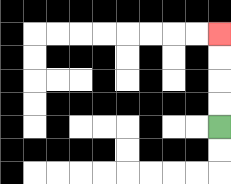{'start': '[9, 5]', 'end': '[9, 1]', 'path_directions': 'U,U,U,U', 'path_coordinates': '[[9, 5], [9, 4], [9, 3], [9, 2], [9, 1]]'}